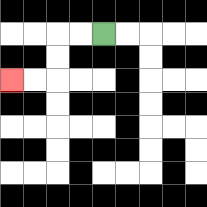{'start': '[4, 1]', 'end': '[0, 3]', 'path_directions': 'L,L,D,D,L,L', 'path_coordinates': '[[4, 1], [3, 1], [2, 1], [2, 2], [2, 3], [1, 3], [0, 3]]'}